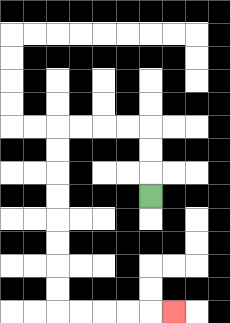{'start': '[6, 8]', 'end': '[7, 13]', 'path_directions': 'U,U,U,L,L,L,L,D,D,D,D,D,D,D,D,R,R,R,R,R', 'path_coordinates': '[[6, 8], [6, 7], [6, 6], [6, 5], [5, 5], [4, 5], [3, 5], [2, 5], [2, 6], [2, 7], [2, 8], [2, 9], [2, 10], [2, 11], [2, 12], [2, 13], [3, 13], [4, 13], [5, 13], [6, 13], [7, 13]]'}